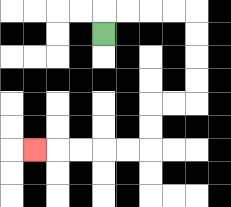{'start': '[4, 1]', 'end': '[1, 6]', 'path_directions': 'U,R,R,R,R,D,D,D,D,L,L,D,D,L,L,L,L,L', 'path_coordinates': '[[4, 1], [4, 0], [5, 0], [6, 0], [7, 0], [8, 0], [8, 1], [8, 2], [8, 3], [8, 4], [7, 4], [6, 4], [6, 5], [6, 6], [5, 6], [4, 6], [3, 6], [2, 6], [1, 6]]'}